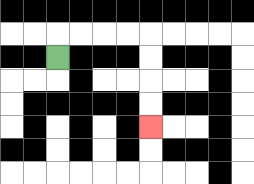{'start': '[2, 2]', 'end': '[6, 5]', 'path_directions': 'U,R,R,R,R,D,D,D,D', 'path_coordinates': '[[2, 2], [2, 1], [3, 1], [4, 1], [5, 1], [6, 1], [6, 2], [6, 3], [6, 4], [6, 5]]'}